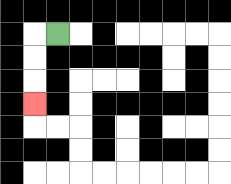{'start': '[2, 1]', 'end': '[1, 4]', 'path_directions': 'L,D,D,D', 'path_coordinates': '[[2, 1], [1, 1], [1, 2], [1, 3], [1, 4]]'}